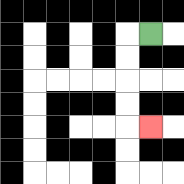{'start': '[6, 1]', 'end': '[6, 5]', 'path_directions': 'L,D,D,D,D,R', 'path_coordinates': '[[6, 1], [5, 1], [5, 2], [5, 3], [5, 4], [5, 5], [6, 5]]'}